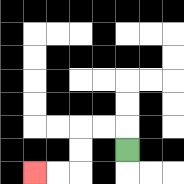{'start': '[5, 6]', 'end': '[1, 7]', 'path_directions': 'U,L,L,D,D,L,L', 'path_coordinates': '[[5, 6], [5, 5], [4, 5], [3, 5], [3, 6], [3, 7], [2, 7], [1, 7]]'}